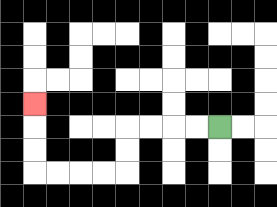{'start': '[9, 5]', 'end': '[1, 4]', 'path_directions': 'L,L,L,L,D,D,L,L,L,L,U,U,U', 'path_coordinates': '[[9, 5], [8, 5], [7, 5], [6, 5], [5, 5], [5, 6], [5, 7], [4, 7], [3, 7], [2, 7], [1, 7], [1, 6], [1, 5], [1, 4]]'}